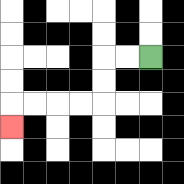{'start': '[6, 2]', 'end': '[0, 5]', 'path_directions': 'L,L,D,D,L,L,L,L,D', 'path_coordinates': '[[6, 2], [5, 2], [4, 2], [4, 3], [4, 4], [3, 4], [2, 4], [1, 4], [0, 4], [0, 5]]'}